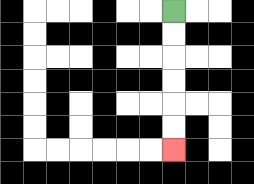{'start': '[7, 0]', 'end': '[7, 6]', 'path_directions': 'D,D,D,D,D,D', 'path_coordinates': '[[7, 0], [7, 1], [7, 2], [7, 3], [7, 4], [7, 5], [7, 6]]'}